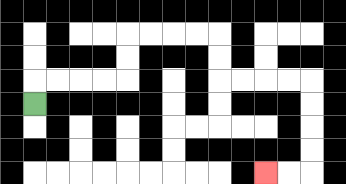{'start': '[1, 4]', 'end': '[11, 7]', 'path_directions': 'U,R,R,R,R,U,U,R,R,R,R,D,D,R,R,R,R,D,D,D,D,L,L', 'path_coordinates': '[[1, 4], [1, 3], [2, 3], [3, 3], [4, 3], [5, 3], [5, 2], [5, 1], [6, 1], [7, 1], [8, 1], [9, 1], [9, 2], [9, 3], [10, 3], [11, 3], [12, 3], [13, 3], [13, 4], [13, 5], [13, 6], [13, 7], [12, 7], [11, 7]]'}